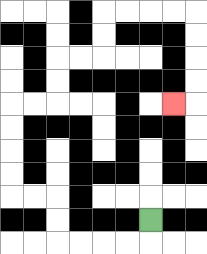{'start': '[6, 9]', 'end': '[7, 4]', 'path_directions': 'D,L,L,L,L,U,U,L,L,U,U,U,U,R,R,U,U,R,R,U,U,R,R,R,R,D,D,D,D,L', 'path_coordinates': '[[6, 9], [6, 10], [5, 10], [4, 10], [3, 10], [2, 10], [2, 9], [2, 8], [1, 8], [0, 8], [0, 7], [0, 6], [0, 5], [0, 4], [1, 4], [2, 4], [2, 3], [2, 2], [3, 2], [4, 2], [4, 1], [4, 0], [5, 0], [6, 0], [7, 0], [8, 0], [8, 1], [8, 2], [8, 3], [8, 4], [7, 4]]'}